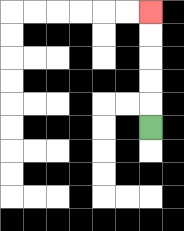{'start': '[6, 5]', 'end': '[6, 0]', 'path_directions': 'U,U,U,U,U', 'path_coordinates': '[[6, 5], [6, 4], [6, 3], [6, 2], [6, 1], [6, 0]]'}